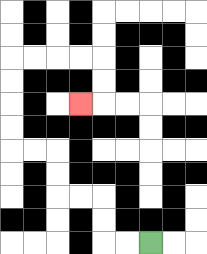{'start': '[6, 10]', 'end': '[3, 4]', 'path_directions': 'L,L,U,U,L,L,U,U,L,L,U,U,U,U,R,R,R,R,D,D,L', 'path_coordinates': '[[6, 10], [5, 10], [4, 10], [4, 9], [4, 8], [3, 8], [2, 8], [2, 7], [2, 6], [1, 6], [0, 6], [0, 5], [0, 4], [0, 3], [0, 2], [1, 2], [2, 2], [3, 2], [4, 2], [4, 3], [4, 4], [3, 4]]'}